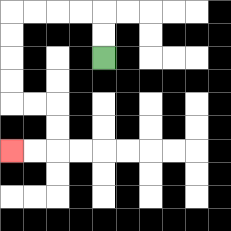{'start': '[4, 2]', 'end': '[0, 6]', 'path_directions': 'U,U,L,L,L,L,D,D,D,D,R,R,D,D,L,L', 'path_coordinates': '[[4, 2], [4, 1], [4, 0], [3, 0], [2, 0], [1, 0], [0, 0], [0, 1], [0, 2], [0, 3], [0, 4], [1, 4], [2, 4], [2, 5], [2, 6], [1, 6], [0, 6]]'}